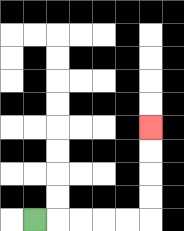{'start': '[1, 9]', 'end': '[6, 5]', 'path_directions': 'R,R,R,R,R,U,U,U,U', 'path_coordinates': '[[1, 9], [2, 9], [3, 9], [4, 9], [5, 9], [6, 9], [6, 8], [6, 7], [6, 6], [6, 5]]'}